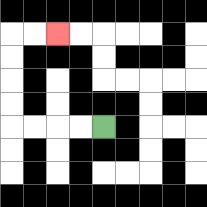{'start': '[4, 5]', 'end': '[2, 1]', 'path_directions': 'L,L,L,L,U,U,U,U,R,R', 'path_coordinates': '[[4, 5], [3, 5], [2, 5], [1, 5], [0, 5], [0, 4], [0, 3], [0, 2], [0, 1], [1, 1], [2, 1]]'}